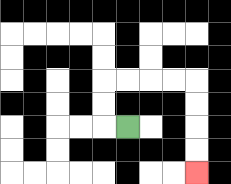{'start': '[5, 5]', 'end': '[8, 7]', 'path_directions': 'L,U,U,R,R,R,R,D,D,D,D', 'path_coordinates': '[[5, 5], [4, 5], [4, 4], [4, 3], [5, 3], [6, 3], [7, 3], [8, 3], [8, 4], [8, 5], [8, 6], [8, 7]]'}